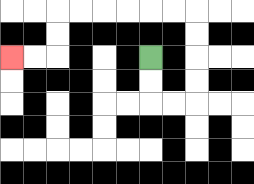{'start': '[6, 2]', 'end': '[0, 2]', 'path_directions': 'D,D,R,R,U,U,U,U,L,L,L,L,L,L,D,D,L,L', 'path_coordinates': '[[6, 2], [6, 3], [6, 4], [7, 4], [8, 4], [8, 3], [8, 2], [8, 1], [8, 0], [7, 0], [6, 0], [5, 0], [4, 0], [3, 0], [2, 0], [2, 1], [2, 2], [1, 2], [0, 2]]'}